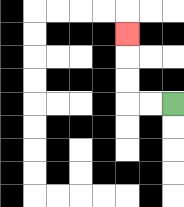{'start': '[7, 4]', 'end': '[5, 1]', 'path_directions': 'L,L,U,U,U', 'path_coordinates': '[[7, 4], [6, 4], [5, 4], [5, 3], [5, 2], [5, 1]]'}